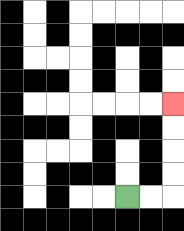{'start': '[5, 8]', 'end': '[7, 4]', 'path_directions': 'R,R,U,U,U,U', 'path_coordinates': '[[5, 8], [6, 8], [7, 8], [7, 7], [7, 6], [7, 5], [7, 4]]'}